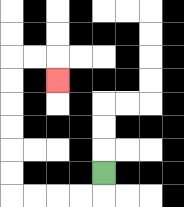{'start': '[4, 7]', 'end': '[2, 3]', 'path_directions': 'D,L,L,L,L,U,U,U,U,U,U,R,R,D', 'path_coordinates': '[[4, 7], [4, 8], [3, 8], [2, 8], [1, 8], [0, 8], [0, 7], [0, 6], [0, 5], [0, 4], [0, 3], [0, 2], [1, 2], [2, 2], [2, 3]]'}